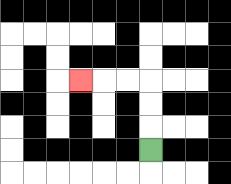{'start': '[6, 6]', 'end': '[3, 3]', 'path_directions': 'U,U,U,L,L,L', 'path_coordinates': '[[6, 6], [6, 5], [6, 4], [6, 3], [5, 3], [4, 3], [3, 3]]'}